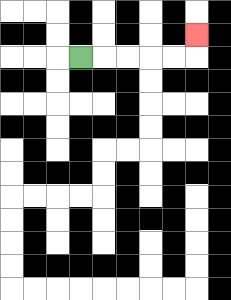{'start': '[3, 2]', 'end': '[8, 1]', 'path_directions': 'R,R,R,R,R,U', 'path_coordinates': '[[3, 2], [4, 2], [5, 2], [6, 2], [7, 2], [8, 2], [8, 1]]'}